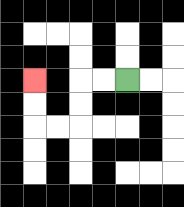{'start': '[5, 3]', 'end': '[1, 3]', 'path_directions': 'L,L,D,D,L,L,U,U', 'path_coordinates': '[[5, 3], [4, 3], [3, 3], [3, 4], [3, 5], [2, 5], [1, 5], [1, 4], [1, 3]]'}